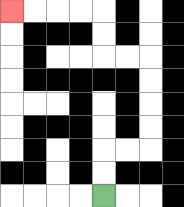{'start': '[4, 8]', 'end': '[0, 0]', 'path_directions': 'U,U,R,R,U,U,U,U,L,L,U,U,L,L,L,L', 'path_coordinates': '[[4, 8], [4, 7], [4, 6], [5, 6], [6, 6], [6, 5], [6, 4], [6, 3], [6, 2], [5, 2], [4, 2], [4, 1], [4, 0], [3, 0], [2, 0], [1, 0], [0, 0]]'}